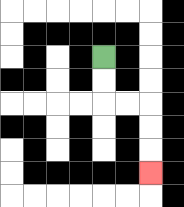{'start': '[4, 2]', 'end': '[6, 7]', 'path_directions': 'D,D,R,R,D,D,D', 'path_coordinates': '[[4, 2], [4, 3], [4, 4], [5, 4], [6, 4], [6, 5], [6, 6], [6, 7]]'}